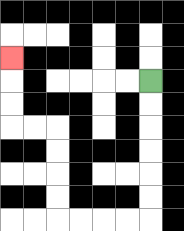{'start': '[6, 3]', 'end': '[0, 2]', 'path_directions': 'D,D,D,D,D,D,L,L,L,L,U,U,U,U,L,L,U,U,U', 'path_coordinates': '[[6, 3], [6, 4], [6, 5], [6, 6], [6, 7], [6, 8], [6, 9], [5, 9], [4, 9], [3, 9], [2, 9], [2, 8], [2, 7], [2, 6], [2, 5], [1, 5], [0, 5], [0, 4], [0, 3], [0, 2]]'}